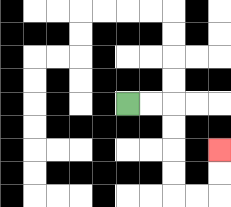{'start': '[5, 4]', 'end': '[9, 6]', 'path_directions': 'R,R,D,D,D,D,R,R,U,U', 'path_coordinates': '[[5, 4], [6, 4], [7, 4], [7, 5], [7, 6], [7, 7], [7, 8], [8, 8], [9, 8], [9, 7], [9, 6]]'}